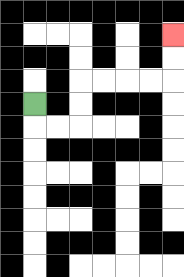{'start': '[1, 4]', 'end': '[7, 1]', 'path_directions': 'D,R,R,U,U,R,R,R,R,U,U', 'path_coordinates': '[[1, 4], [1, 5], [2, 5], [3, 5], [3, 4], [3, 3], [4, 3], [5, 3], [6, 3], [7, 3], [7, 2], [7, 1]]'}